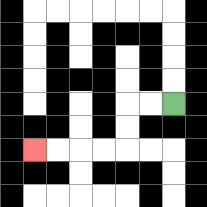{'start': '[7, 4]', 'end': '[1, 6]', 'path_directions': 'L,L,D,D,L,L,L,L', 'path_coordinates': '[[7, 4], [6, 4], [5, 4], [5, 5], [5, 6], [4, 6], [3, 6], [2, 6], [1, 6]]'}